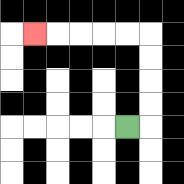{'start': '[5, 5]', 'end': '[1, 1]', 'path_directions': 'R,U,U,U,U,L,L,L,L,L', 'path_coordinates': '[[5, 5], [6, 5], [6, 4], [6, 3], [6, 2], [6, 1], [5, 1], [4, 1], [3, 1], [2, 1], [1, 1]]'}